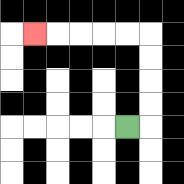{'start': '[5, 5]', 'end': '[1, 1]', 'path_directions': 'R,U,U,U,U,L,L,L,L,L', 'path_coordinates': '[[5, 5], [6, 5], [6, 4], [6, 3], [6, 2], [6, 1], [5, 1], [4, 1], [3, 1], [2, 1], [1, 1]]'}